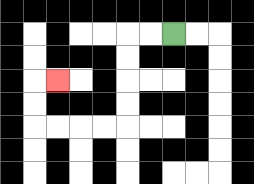{'start': '[7, 1]', 'end': '[2, 3]', 'path_directions': 'L,L,D,D,D,D,L,L,L,L,U,U,R', 'path_coordinates': '[[7, 1], [6, 1], [5, 1], [5, 2], [5, 3], [5, 4], [5, 5], [4, 5], [3, 5], [2, 5], [1, 5], [1, 4], [1, 3], [2, 3]]'}